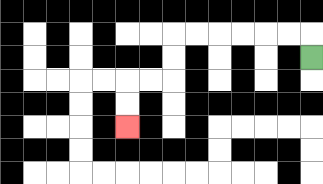{'start': '[13, 2]', 'end': '[5, 5]', 'path_directions': 'U,L,L,L,L,L,L,D,D,L,L,D,D', 'path_coordinates': '[[13, 2], [13, 1], [12, 1], [11, 1], [10, 1], [9, 1], [8, 1], [7, 1], [7, 2], [7, 3], [6, 3], [5, 3], [5, 4], [5, 5]]'}